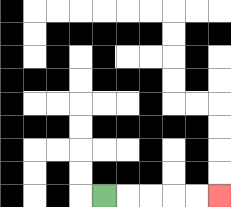{'start': '[4, 8]', 'end': '[9, 8]', 'path_directions': 'R,R,R,R,R', 'path_coordinates': '[[4, 8], [5, 8], [6, 8], [7, 8], [8, 8], [9, 8]]'}